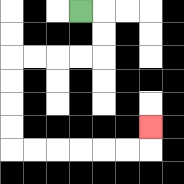{'start': '[3, 0]', 'end': '[6, 5]', 'path_directions': 'R,D,D,L,L,L,L,D,D,D,D,R,R,R,R,R,R,U', 'path_coordinates': '[[3, 0], [4, 0], [4, 1], [4, 2], [3, 2], [2, 2], [1, 2], [0, 2], [0, 3], [0, 4], [0, 5], [0, 6], [1, 6], [2, 6], [3, 6], [4, 6], [5, 6], [6, 6], [6, 5]]'}